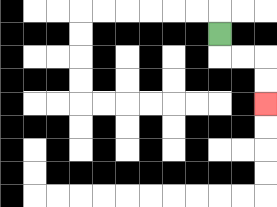{'start': '[9, 1]', 'end': '[11, 4]', 'path_directions': 'D,R,R,D,D', 'path_coordinates': '[[9, 1], [9, 2], [10, 2], [11, 2], [11, 3], [11, 4]]'}